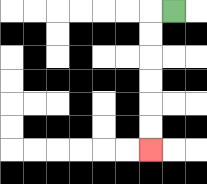{'start': '[7, 0]', 'end': '[6, 6]', 'path_directions': 'L,D,D,D,D,D,D', 'path_coordinates': '[[7, 0], [6, 0], [6, 1], [6, 2], [6, 3], [6, 4], [6, 5], [6, 6]]'}